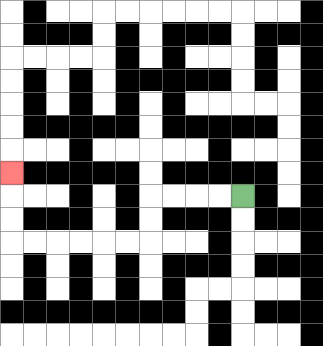{'start': '[10, 8]', 'end': '[0, 7]', 'path_directions': 'L,L,L,L,D,D,L,L,L,L,L,L,U,U,U', 'path_coordinates': '[[10, 8], [9, 8], [8, 8], [7, 8], [6, 8], [6, 9], [6, 10], [5, 10], [4, 10], [3, 10], [2, 10], [1, 10], [0, 10], [0, 9], [0, 8], [0, 7]]'}